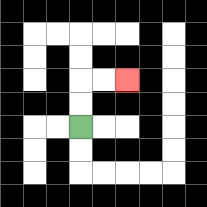{'start': '[3, 5]', 'end': '[5, 3]', 'path_directions': 'U,U,R,R', 'path_coordinates': '[[3, 5], [3, 4], [3, 3], [4, 3], [5, 3]]'}